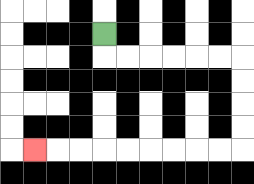{'start': '[4, 1]', 'end': '[1, 6]', 'path_directions': 'D,R,R,R,R,R,R,D,D,D,D,L,L,L,L,L,L,L,L,L', 'path_coordinates': '[[4, 1], [4, 2], [5, 2], [6, 2], [7, 2], [8, 2], [9, 2], [10, 2], [10, 3], [10, 4], [10, 5], [10, 6], [9, 6], [8, 6], [7, 6], [6, 6], [5, 6], [4, 6], [3, 6], [2, 6], [1, 6]]'}